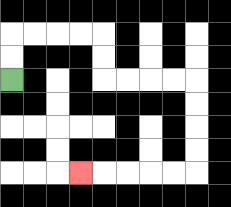{'start': '[0, 3]', 'end': '[3, 7]', 'path_directions': 'U,U,R,R,R,R,D,D,R,R,R,R,D,D,D,D,L,L,L,L,L', 'path_coordinates': '[[0, 3], [0, 2], [0, 1], [1, 1], [2, 1], [3, 1], [4, 1], [4, 2], [4, 3], [5, 3], [6, 3], [7, 3], [8, 3], [8, 4], [8, 5], [8, 6], [8, 7], [7, 7], [6, 7], [5, 7], [4, 7], [3, 7]]'}